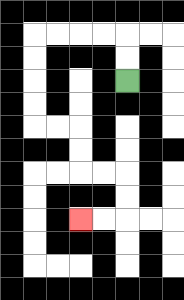{'start': '[5, 3]', 'end': '[3, 9]', 'path_directions': 'U,U,L,L,L,L,D,D,D,D,R,R,D,D,R,R,D,D,L,L', 'path_coordinates': '[[5, 3], [5, 2], [5, 1], [4, 1], [3, 1], [2, 1], [1, 1], [1, 2], [1, 3], [1, 4], [1, 5], [2, 5], [3, 5], [3, 6], [3, 7], [4, 7], [5, 7], [5, 8], [5, 9], [4, 9], [3, 9]]'}